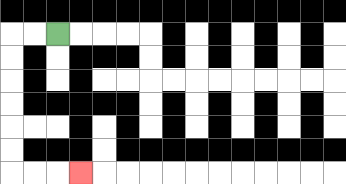{'start': '[2, 1]', 'end': '[3, 7]', 'path_directions': 'L,L,D,D,D,D,D,D,R,R,R', 'path_coordinates': '[[2, 1], [1, 1], [0, 1], [0, 2], [0, 3], [0, 4], [0, 5], [0, 6], [0, 7], [1, 7], [2, 7], [3, 7]]'}